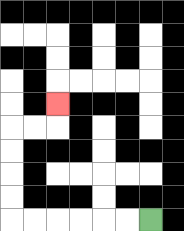{'start': '[6, 9]', 'end': '[2, 4]', 'path_directions': 'L,L,L,L,L,L,U,U,U,U,R,R,U', 'path_coordinates': '[[6, 9], [5, 9], [4, 9], [3, 9], [2, 9], [1, 9], [0, 9], [0, 8], [0, 7], [0, 6], [0, 5], [1, 5], [2, 5], [2, 4]]'}